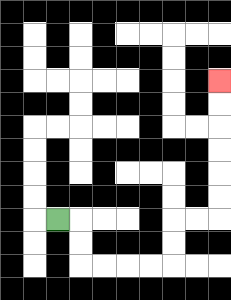{'start': '[2, 9]', 'end': '[9, 3]', 'path_directions': 'R,D,D,R,R,R,R,U,U,R,R,U,U,U,U,U,U', 'path_coordinates': '[[2, 9], [3, 9], [3, 10], [3, 11], [4, 11], [5, 11], [6, 11], [7, 11], [7, 10], [7, 9], [8, 9], [9, 9], [9, 8], [9, 7], [9, 6], [9, 5], [9, 4], [9, 3]]'}